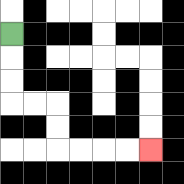{'start': '[0, 1]', 'end': '[6, 6]', 'path_directions': 'D,D,D,R,R,D,D,R,R,R,R', 'path_coordinates': '[[0, 1], [0, 2], [0, 3], [0, 4], [1, 4], [2, 4], [2, 5], [2, 6], [3, 6], [4, 6], [5, 6], [6, 6]]'}